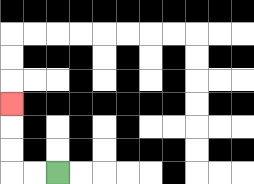{'start': '[2, 7]', 'end': '[0, 4]', 'path_directions': 'L,L,U,U,U', 'path_coordinates': '[[2, 7], [1, 7], [0, 7], [0, 6], [0, 5], [0, 4]]'}